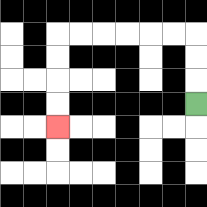{'start': '[8, 4]', 'end': '[2, 5]', 'path_directions': 'U,U,U,L,L,L,L,L,L,D,D,D,D', 'path_coordinates': '[[8, 4], [8, 3], [8, 2], [8, 1], [7, 1], [6, 1], [5, 1], [4, 1], [3, 1], [2, 1], [2, 2], [2, 3], [2, 4], [2, 5]]'}